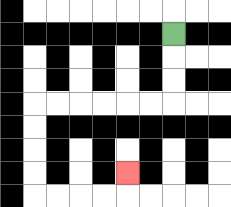{'start': '[7, 1]', 'end': '[5, 7]', 'path_directions': 'D,D,D,L,L,L,L,L,L,D,D,D,D,R,R,R,R,U', 'path_coordinates': '[[7, 1], [7, 2], [7, 3], [7, 4], [6, 4], [5, 4], [4, 4], [3, 4], [2, 4], [1, 4], [1, 5], [1, 6], [1, 7], [1, 8], [2, 8], [3, 8], [4, 8], [5, 8], [5, 7]]'}